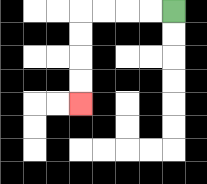{'start': '[7, 0]', 'end': '[3, 4]', 'path_directions': 'L,L,L,L,D,D,D,D', 'path_coordinates': '[[7, 0], [6, 0], [5, 0], [4, 0], [3, 0], [3, 1], [3, 2], [3, 3], [3, 4]]'}